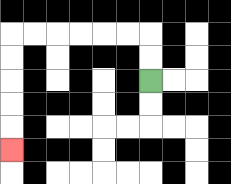{'start': '[6, 3]', 'end': '[0, 6]', 'path_directions': 'U,U,L,L,L,L,L,L,D,D,D,D,D', 'path_coordinates': '[[6, 3], [6, 2], [6, 1], [5, 1], [4, 1], [3, 1], [2, 1], [1, 1], [0, 1], [0, 2], [0, 3], [0, 4], [0, 5], [0, 6]]'}